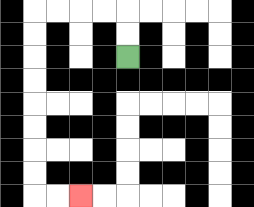{'start': '[5, 2]', 'end': '[3, 8]', 'path_directions': 'U,U,L,L,L,L,D,D,D,D,D,D,D,D,R,R', 'path_coordinates': '[[5, 2], [5, 1], [5, 0], [4, 0], [3, 0], [2, 0], [1, 0], [1, 1], [1, 2], [1, 3], [1, 4], [1, 5], [1, 6], [1, 7], [1, 8], [2, 8], [3, 8]]'}